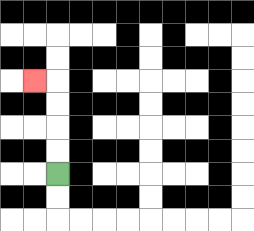{'start': '[2, 7]', 'end': '[1, 3]', 'path_directions': 'U,U,U,U,L', 'path_coordinates': '[[2, 7], [2, 6], [2, 5], [2, 4], [2, 3], [1, 3]]'}